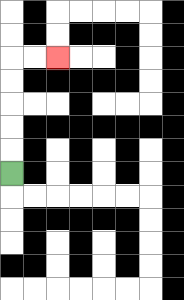{'start': '[0, 7]', 'end': '[2, 2]', 'path_directions': 'U,U,U,U,U,R,R', 'path_coordinates': '[[0, 7], [0, 6], [0, 5], [0, 4], [0, 3], [0, 2], [1, 2], [2, 2]]'}